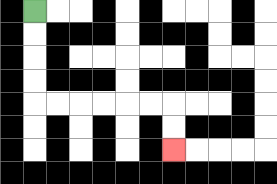{'start': '[1, 0]', 'end': '[7, 6]', 'path_directions': 'D,D,D,D,R,R,R,R,R,R,D,D', 'path_coordinates': '[[1, 0], [1, 1], [1, 2], [1, 3], [1, 4], [2, 4], [3, 4], [4, 4], [5, 4], [6, 4], [7, 4], [7, 5], [7, 6]]'}